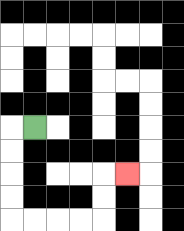{'start': '[1, 5]', 'end': '[5, 7]', 'path_directions': 'L,D,D,D,D,R,R,R,R,U,U,R', 'path_coordinates': '[[1, 5], [0, 5], [0, 6], [0, 7], [0, 8], [0, 9], [1, 9], [2, 9], [3, 9], [4, 9], [4, 8], [4, 7], [5, 7]]'}